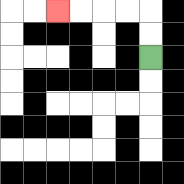{'start': '[6, 2]', 'end': '[2, 0]', 'path_directions': 'U,U,L,L,L,L', 'path_coordinates': '[[6, 2], [6, 1], [6, 0], [5, 0], [4, 0], [3, 0], [2, 0]]'}